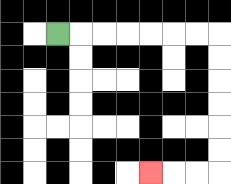{'start': '[2, 1]', 'end': '[6, 7]', 'path_directions': 'R,R,R,R,R,R,R,D,D,D,D,D,D,L,L,L', 'path_coordinates': '[[2, 1], [3, 1], [4, 1], [5, 1], [6, 1], [7, 1], [8, 1], [9, 1], [9, 2], [9, 3], [9, 4], [9, 5], [9, 6], [9, 7], [8, 7], [7, 7], [6, 7]]'}